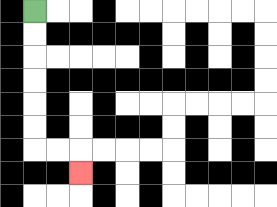{'start': '[1, 0]', 'end': '[3, 7]', 'path_directions': 'D,D,D,D,D,D,R,R,D', 'path_coordinates': '[[1, 0], [1, 1], [1, 2], [1, 3], [1, 4], [1, 5], [1, 6], [2, 6], [3, 6], [3, 7]]'}